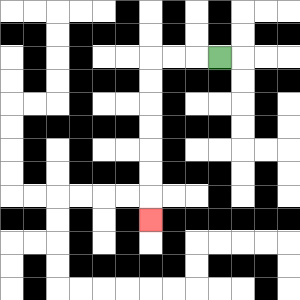{'start': '[9, 2]', 'end': '[6, 9]', 'path_directions': 'L,L,L,D,D,D,D,D,D,D', 'path_coordinates': '[[9, 2], [8, 2], [7, 2], [6, 2], [6, 3], [6, 4], [6, 5], [6, 6], [6, 7], [6, 8], [6, 9]]'}